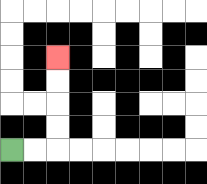{'start': '[0, 6]', 'end': '[2, 2]', 'path_directions': 'R,R,U,U,U,U', 'path_coordinates': '[[0, 6], [1, 6], [2, 6], [2, 5], [2, 4], [2, 3], [2, 2]]'}